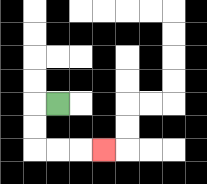{'start': '[2, 4]', 'end': '[4, 6]', 'path_directions': 'L,D,D,R,R,R', 'path_coordinates': '[[2, 4], [1, 4], [1, 5], [1, 6], [2, 6], [3, 6], [4, 6]]'}